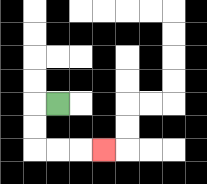{'start': '[2, 4]', 'end': '[4, 6]', 'path_directions': 'L,D,D,R,R,R', 'path_coordinates': '[[2, 4], [1, 4], [1, 5], [1, 6], [2, 6], [3, 6], [4, 6]]'}